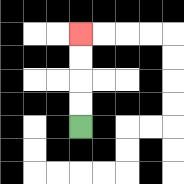{'start': '[3, 5]', 'end': '[3, 1]', 'path_directions': 'U,U,U,U', 'path_coordinates': '[[3, 5], [3, 4], [3, 3], [3, 2], [3, 1]]'}